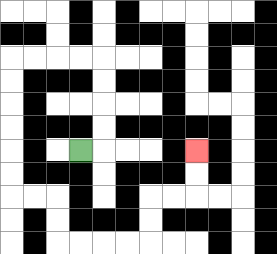{'start': '[3, 6]', 'end': '[8, 6]', 'path_directions': 'R,U,U,U,U,L,L,L,L,D,D,D,D,D,D,R,R,D,D,R,R,R,R,U,U,R,R,U,U', 'path_coordinates': '[[3, 6], [4, 6], [4, 5], [4, 4], [4, 3], [4, 2], [3, 2], [2, 2], [1, 2], [0, 2], [0, 3], [0, 4], [0, 5], [0, 6], [0, 7], [0, 8], [1, 8], [2, 8], [2, 9], [2, 10], [3, 10], [4, 10], [5, 10], [6, 10], [6, 9], [6, 8], [7, 8], [8, 8], [8, 7], [8, 6]]'}